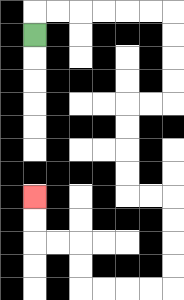{'start': '[1, 1]', 'end': '[1, 8]', 'path_directions': 'U,R,R,R,R,R,R,D,D,D,D,L,L,D,D,D,D,R,R,D,D,D,D,L,L,L,L,U,U,L,L,U,U', 'path_coordinates': '[[1, 1], [1, 0], [2, 0], [3, 0], [4, 0], [5, 0], [6, 0], [7, 0], [7, 1], [7, 2], [7, 3], [7, 4], [6, 4], [5, 4], [5, 5], [5, 6], [5, 7], [5, 8], [6, 8], [7, 8], [7, 9], [7, 10], [7, 11], [7, 12], [6, 12], [5, 12], [4, 12], [3, 12], [3, 11], [3, 10], [2, 10], [1, 10], [1, 9], [1, 8]]'}